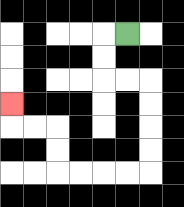{'start': '[5, 1]', 'end': '[0, 4]', 'path_directions': 'L,D,D,R,R,D,D,D,D,L,L,L,L,U,U,L,L,U', 'path_coordinates': '[[5, 1], [4, 1], [4, 2], [4, 3], [5, 3], [6, 3], [6, 4], [6, 5], [6, 6], [6, 7], [5, 7], [4, 7], [3, 7], [2, 7], [2, 6], [2, 5], [1, 5], [0, 5], [0, 4]]'}